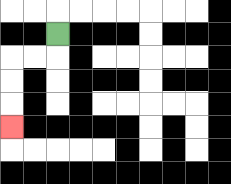{'start': '[2, 1]', 'end': '[0, 5]', 'path_directions': 'D,L,L,D,D,D', 'path_coordinates': '[[2, 1], [2, 2], [1, 2], [0, 2], [0, 3], [0, 4], [0, 5]]'}